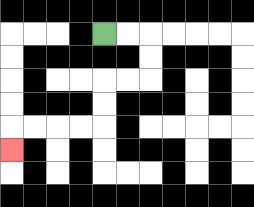{'start': '[4, 1]', 'end': '[0, 6]', 'path_directions': 'R,R,D,D,L,L,D,D,L,L,L,L,D', 'path_coordinates': '[[4, 1], [5, 1], [6, 1], [6, 2], [6, 3], [5, 3], [4, 3], [4, 4], [4, 5], [3, 5], [2, 5], [1, 5], [0, 5], [0, 6]]'}